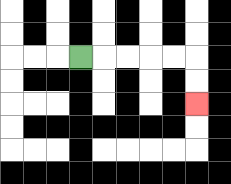{'start': '[3, 2]', 'end': '[8, 4]', 'path_directions': 'R,R,R,R,R,D,D', 'path_coordinates': '[[3, 2], [4, 2], [5, 2], [6, 2], [7, 2], [8, 2], [8, 3], [8, 4]]'}